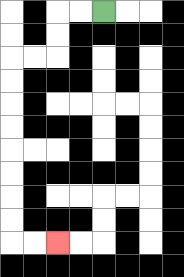{'start': '[4, 0]', 'end': '[2, 10]', 'path_directions': 'L,L,D,D,L,L,D,D,D,D,D,D,D,D,R,R', 'path_coordinates': '[[4, 0], [3, 0], [2, 0], [2, 1], [2, 2], [1, 2], [0, 2], [0, 3], [0, 4], [0, 5], [0, 6], [0, 7], [0, 8], [0, 9], [0, 10], [1, 10], [2, 10]]'}